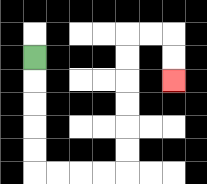{'start': '[1, 2]', 'end': '[7, 3]', 'path_directions': 'D,D,D,D,D,R,R,R,R,U,U,U,U,U,U,R,R,D,D', 'path_coordinates': '[[1, 2], [1, 3], [1, 4], [1, 5], [1, 6], [1, 7], [2, 7], [3, 7], [4, 7], [5, 7], [5, 6], [5, 5], [5, 4], [5, 3], [5, 2], [5, 1], [6, 1], [7, 1], [7, 2], [7, 3]]'}